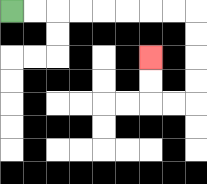{'start': '[0, 0]', 'end': '[6, 2]', 'path_directions': 'R,R,R,R,R,R,R,R,D,D,D,D,L,L,U,U', 'path_coordinates': '[[0, 0], [1, 0], [2, 0], [3, 0], [4, 0], [5, 0], [6, 0], [7, 0], [8, 0], [8, 1], [8, 2], [8, 3], [8, 4], [7, 4], [6, 4], [6, 3], [6, 2]]'}